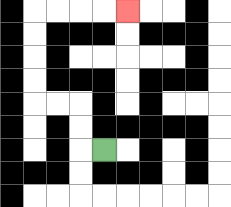{'start': '[4, 6]', 'end': '[5, 0]', 'path_directions': 'L,U,U,L,L,U,U,U,U,R,R,R,R', 'path_coordinates': '[[4, 6], [3, 6], [3, 5], [3, 4], [2, 4], [1, 4], [1, 3], [1, 2], [1, 1], [1, 0], [2, 0], [3, 0], [4, 0], [5, 0]]'}